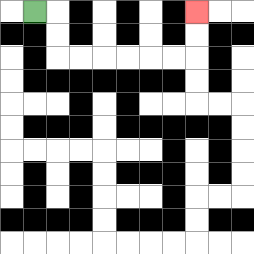{'start': '[1, 0]', 'end': '[8, 0]', 'path_directions': 'R,D,D,R,R,R,R,R,R,U,U', 'path_coordinates': '[[1, 0], [2, 0], [2, 1], [2, 2], [3, 2], [4, 2], [5, 2], [6, 2], [7, 2], [8, 2], [8, 1], [8, 0]]'}